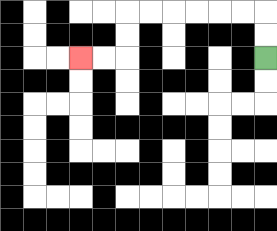{'start': '[11, 2]', 'end': '[3, 2]', 'path_directions': 'U,U,L,L,L,L,L,L,D,D,L,L', 'path_coordinates': '[[11, 2], [11, 1], [11, 0], [10, 0], [9, 0], [8, 0], [7, 0], [6, 0], [5, 0], [5, 1], [5, 2], [4, 2], [3, 2]]'}